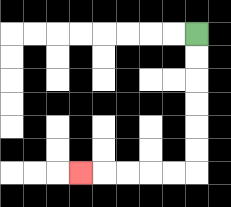{'start': '[8, 1]', 'end': '[3, 7]', 'path_directions': 'D,D,D,D,D,D,L,L,L,L,L', 'path_coordinates': '[[8, 1], [8, 2], [8, 3], [8, 4], [8, 5], [8, 6], [8, 7], [7, 7], [6, 7], [5, 7], [4, 7], [3, 7]]'}